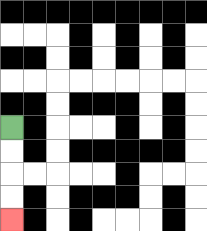{'start': '[0, 5]', 'end': '[0, 9]', 'path_directions': 'D,D,D,D', 'path_coordinates': '[[0, 5], [0, 6], [0, 7], [0, 8], [0, 9]]'}